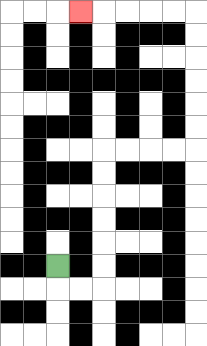{'start': '[2, 11]', 'end': '[3, 0]', 'path_directions': 'D,R,R,U,U,U,U,U,U,R,R,R,R,U,U,U,U,U,U,L,L,L,L,L', 'path_coordinates': '[[2, 11], [2, 12], [3, 12], [4, 12], [4, 11], [4, 10], [4, 9], [4, 8], [4, 7], [4, 6], [5, 6], [6, 6], [7, 6], [8, 6], [8, 5], [8, 4], [8, 3], [8, 2], [8, 1], [8, 0], [7, 0], [6, 0], [5, 0], [4, 0], [3, 0]]'}